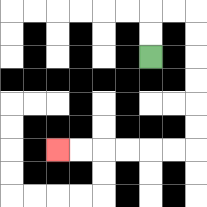{'start': '[6, 2]', 'end': '[2, 6]', 'path_directions': 'U,U,R,R,D,D,D,D,D,D,L,L,L,L,L,L', 'path_coordinates': '[[6, 2], [6, 1], [6, 0], [7, 0], [8, 0], [8, 1], [8, 2], [8, 3], [8, 4], [8, 5], [8, 6], [7, 6], [6, 6], [5, 6], [4, 6], [3, 6], [2, 6]]'}